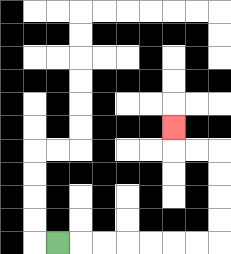{'start': '[2, 10]', 'end': '[7, 5]', 'path_directions': 'R,R,R,R,R,R,R,U,U,U,U,L,L,U', 'path_coordinates': '[[2, 10], [3, 10], [4, 10], [5, 10], [6, 10], [7, 10], [8, 10], [9, 10], [9, 9], [9, 8], [9, 7], [9, 6], [8, 6], [7, 6], [7, 5]]'}